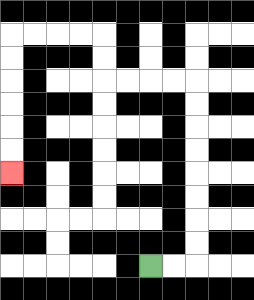{'start': '[6, 11]', 'end': '[0, 7]', 'path_directions': 'R,R,U,U,U,U,U,U,U,U,L,L,L,L,U,U,L,L,L,L,D,D,D,D,D,D', 'path_coordinates': '[[6, 11], [7, 11], [8, 11], [8, 10], [8, 9], [8, 8], [8, 7], [8, 6], [8, 5], [8, 4], [8, 3], [7, 3], [6, 3], [5, 3], [4, 3], [4, 2], [4, 1], [3, 1], [2, 1], [1, 1], [0, 1], [0, 2], [0, 3], [0, 4], [0, 5], [0, 6], [0, 7]]'}